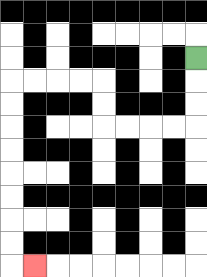{'start': '[8, 2]', 'end': '[1, 11]', 'path_directions': 'D,D,D,L,L,L,L,U,U,L,L,L,L,D,D,D,D,D,D,D,D,R', 'path_coordinates': '[[8, 2], [8, 3], [8, 4], [8, 5], [7, 5], [6, 5], [5, 5], [4, 5], [4, 4], [4, 3], [3, 3], [2, 3], [1, 3], [0, 3], [0, 4], [0, 5], [0, 6], [0, 7], [0, 8], [0, 9], [0, 10], [0, 11], [1, 11]]'}